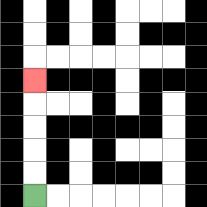{'start': '[1, 8]', 'end': '[1, 3]', 'path_directions': 'U,U,U,U,U', 'path_coordinates': '[[1, 8], [1, 7], [1, 6], [1, 5], [1, 4], [1, 3]]'}